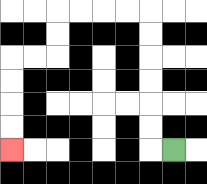{'start': '[7, 6]', 'end': '[0, 6]', 'path_directions': 'L,U,U,U,U,U,U,L,L,L,L,D,D,L,L,D,D,D,D', 'path_coordinates': '[[7, 6], [6, 6], [6, 5], [6, 4], [6, 3], [6, 2], [6, 1], [6, 0], [5, 0], [4, 0], [3, 0], [2, 0], [2, 1], [2, 2], [1, 2], [0, 2], [0, 3], [0, 4], [0, 5], [0, 6]]'}